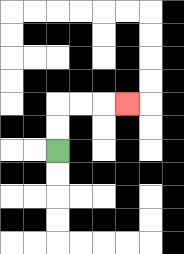{'start': '[2, 6]', 'end': '[5, 4]', 'path_directions': 'U,U,R,R,R', 'path_coordinates': '[[2, 6], [2, 5], [2, 4], [3, 4], [4, 4], [5, 4]]'}